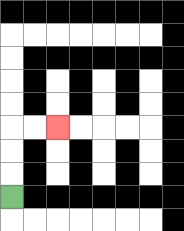{'start': '[0, 8]', 'end': '[2, 5]', 'path_directions': 'U,U,U,R,R', 'path_coordinates': '[[0, 8], [0, 7], [0, 6], [0, 5], [1, 5], [2, 5]]'}